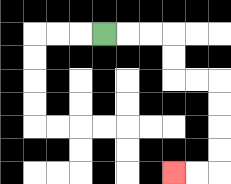{'start': '[4, 1]', 'end': '[7, 7]', 'path_directions': 'R,R,R,D,D,R,R,D,D,D,D,L,L', 'path_coordinates': '[[4, 1], [5, 1], [6, 1], [7, 1], [7, 2], [7, 3], [8, 3], [9, 3], [9, 4], [9, 5], [9, 6], [9, 7], [8, 7], [7, 7]]'}